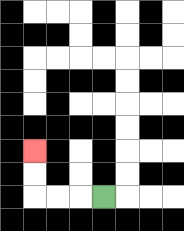{'start': '[4, 8]', 'end': '[1, 6]', 'path_directions': 'L,L,L,U,U', 'path_coordinates': '[[4, 8], [3, 8], [2, 8], [1, 8], [1, 7], [1, 6]]'}